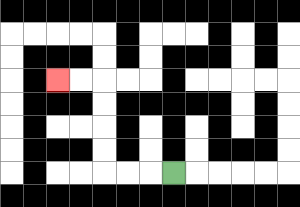{'start': '[7, 7]', 'end': '[2, 3]', 'path_directions': 'L,L,L,U,U,U,U,L,L', 'path_coordinates': '[[7, 7], [6, 7], [5, 7], [4, 7], [4, 6], [4, 5], [4, 4], [4, 3], [3, 3], [2, 3]]'}